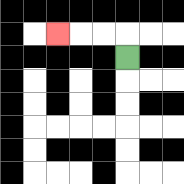{'start': '[5, 2]', 'end': '[2, 1]', 'path_directions': 'U,L,L,L', 'path_coordinates': '[[5, 2], [5, 1], [4, 1], [3, 1], [2, 1]]'}